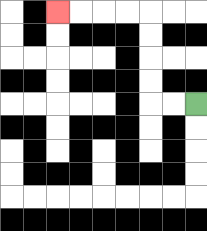{'start': '[8, 4]', 'end': '[2, 0]', 'path_directions': 'L,L,U,U,U,U,L,L,L,L', 'path_coordinates': '[[8, 4], [7, 4], [6, 4], [6, 3], [6, 2], [6, 1], [6, 0], [5, 0], [4, 0], [3, 0], [2, 0]]'}